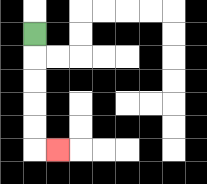{'start': '[1, 1]', 'end': '[2, 6]', 'path_directions': 'D,D,D,D,D,R', 'path_coordinates': '[[1, 1], [1, 2], [1, 3], [1, 4], [1, 5], [1, 6], [2, 6]]'}